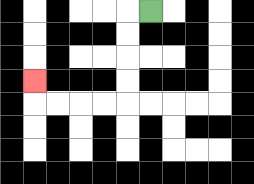{'start': '[6, 0]', 'end': '[1, 3]', 'path_directions': 'L,D,D,D,D,L,L,L,L,U', 'path_coordinates': '[[6, 0], [5, 0], [5, 1], [5, 2], [5, 3], [5, 4], [4, 4], [3, 4], [2, 4], [1, 4], [1, 3]]'}